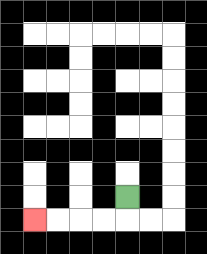{'start': '[5, 8]', 'end': '[1, 9]', 'path_directions': 'D,L,L,L,L', 'path_coordinates': '[[5, 8], [5, 9], [4, 9], [3, 9], [2, 9], [1, 9]]'}